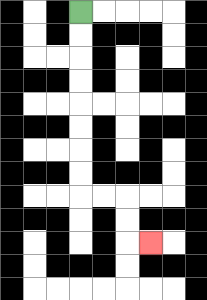{'start': '[3, 0]', 'end': '[6, 10]', 'path_directions': 'D,D,D,D,D,D,D,D,R,R,D,D,R', 'path_coordinates': '[[3, 0], [3, 1], [3, 2], [3, 3], [3, 4], [3, 5], [3, 6], [3, 7], [3, 8], [4, 8], [5, 8], [5, 9], [5, 10], [6, 10]]'}